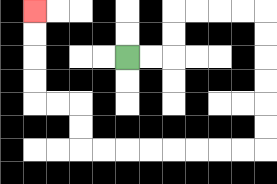{'start': '[5, 2]', 'end': '[1, 0]', 'path_directions': 'R,R,U,U,R,R,R,R,D,D,D,D,D,D,L,L,L,L,L,L,L,L,U,U,L,L,U,U,U,U', 'path_coordinates': '[[5, 2], [6, 2], [7, 2], [7, 1], [7, 0], [8, 0], [9, 0], [10, 0], [11, 0], [11, 1], [11, 2], [11, 3], [11, 4], [11, 5], [11, 6], [10, 6], [9, 6], [8, 6], [7, 6], [6, 6], [5, 6], [4, 6], [3, 6], [3, 5], [3, 4], [2, 4], [1, 4], [1, 3], [1, 2], [1, 1], [1, 0]]'}